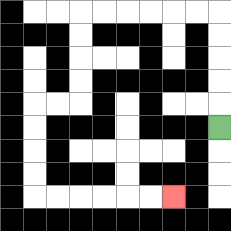{'start': '[9, 5]', 'end': '[7, 8]', 'path_directions': 'U,U,U,U,U,L,L,L,L,L,L,D,D,D,D,L,L,D,D,D,D,R,R,R,R,R,R', 'path_coordinates': '[[9, 5], [9, 4], [9, 3], [9, 2], [9, 1], [9, 0], [8, 0], [7, 0], [6, 0], [5, 0], [4, 0], [3, 0], [3, 1], [3, 2], [3, 3], [3, 4], [2, 4], [1, 4], [1, 5], [1, 6], [1, 7], [1, 8], [2, 8], [3, 8], [4, 8], [5, 8], [6, 8], [7, 8]]'}